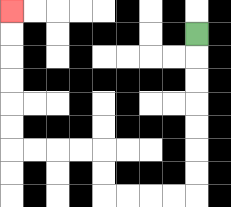{'start': '[8, 1]', 'end': '[0, 0]', 'path_directions': 'D,D,D,D,D,D,D,L,L,L,L,U,U,L,L,L,L,U,U,U,U,U,U', 'path_coordinates': '[[8, 1], [8, 2], [8, 3], [8, 4], [8, 5], [8, 6], [8, 7], [8, 8], [7, 8], [6, 8], [5, 8], [4, 8], [4, 7], [4, 6], [3, 6], [2, 6], [1, 6], [0, 6], [0, 5], [0, 4], [0, 3], [0, 2], [0, 1], [0, 0]]'}